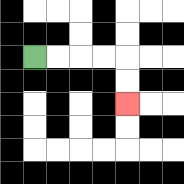{'start': '[1, 2]', 'end': '[5, 4]', 'path_directions': 'R,R,R,R,D,D', 'path_coordinates': '[[1, 2], [2, 2], [3, 2], [4, 2], [5, 2], [5, 3], [5, 4]]'}